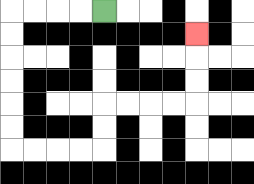{'start': '[4, 0]', 'end': '[8, 1]', 'path_directions': 'L,L,L,L,D,D,D,D,D,D,R,R,R,R,U,U,R,R,R,R,U,U,U', 'path_coordinates': '[[4, 0], [3, 0], [2, 0], [1, 0], [0, 0], [0, 1], [0, 2], [0, 3], [0, 4], [0, 5], [0, 6], [1, 6], [2, 6], [3, 6], [4, 6], [4, 5], [4, 4], [5, 4], [6, 4], [7, 4], [8, 4], [8, 3], [8, 2], [8, 1]]'}